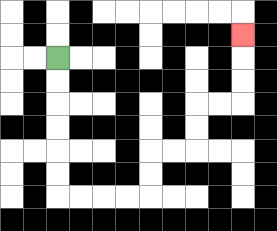{'start': '[2, 2]', 'end': '[10, 1]', 'path_directions': 'D,D,D,D,D,D,R,R,R,R,U,U,R,R,U,U,R,R,U,U,U', 'path_coordinates': '[[2, 2], [2, 3], [2, 4], [2, 5], [2, 6], [2, 7], [2, 8], [3, 8], [4, 8], [5, 8], [6, 8], [6, 7], [6, 6], [7, 6], [8, 6], [8, 5], [8, 4], [9, 4], [10, 4], [10, 3], [10, 2], [10, 1]]'}